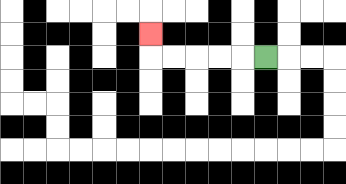{'start': '[11, 2]', 'end': '[6, 1]', 'path_directions': 'L,L,L,L,L,U', 'path_coordinates': '[[11, 2], [10, 2], [9, 2], [8, 2], [7, 2], [6, 2], [6, 1]]'}